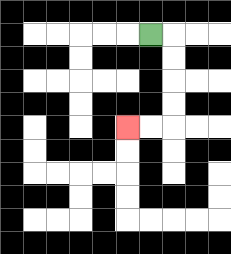{'start': '[6, 1]', 'end': '[5, 5]', 'path_directions': 'R,D,D,D,D,L,L', 'path_coordinates': '[[6, 1], [7, 1], [7, 2], [7, 3], [7, 4], [7, 5], [6, 5], [5, 5]]'}